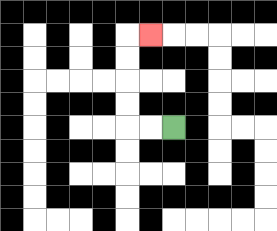{'start': '[7, 5]', 'end': '[6, 1]', 'path_directions': 'L,L,U,U,U,U,R', 'path_coordinates': '[[7, 5], [6, 5], [5, 5], [5, 4], [5, 3], [5, 2], [5, 1], [6, 1]]'}